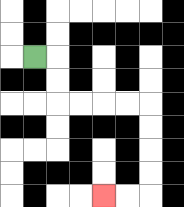{'start': '[1, 2]', 'end': '[4, 8]', 'path_directions': 'R,D,D,R,R,R,R,D,D,D,D,L,L', 'path_coordinates': '[[1, 2], [2, 2], [2, 3], [2, 4], [3, 4], [4, 4], [5, 4], [6, 4], [6, 5], [6, 6], [6, 7], [6, 8], [5, 8], [4, 8]]'}